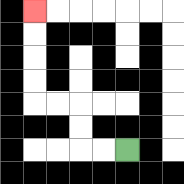{'start': '[5, 6]', 'end': '[1, 0]', 'path_directions': 'L,L,U,U,L,L,U,U,U,U', 'path_coordinates': '[[5, 6], [4, 6], [3, 6], [3, 5], [3, 4], [2, 4], [1, 4], [1, 3], [1, 2], [1, 1], [1, 0]]'}